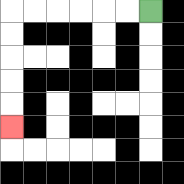{'start': '[6, 0]', 'end': '[0, 5]', 'path_directions': 'L,L,L,L,L,L,D,D,D,D,D', 'path_coordinates': '[[6, 0], [5, 0], [4, 0], [3, 0], [2, 0], [1, 0], [0, 0], [0, 1], [0, 2], [0, 3], [0, 4], [0, 5]]'}